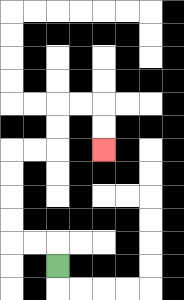{'start': '[2, 11]', 'end': '[4, 6]', 'path_directions': 'U,L,L,U,U,U,U,R,R,U,U,R,R,D,D', 'path_coordinates': '[[2, 11], [2, 10], [1, 10], [0, 10], [0, 9], [0, 8], [0, 7], [0, 6], [1, 6], [2, 6], [2, 5], [2, 4], [3, 4], [4, 4], [4, 5], [4, 6]]'}